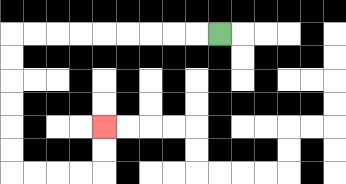{'start': '[9, 1]', 'end': '[4, 5]', 'path_directions': 'L,L,L,L,L,L,L,L,L,D,D,D,D,D,D,R,R,R,R,U,U', 'path_coordinates': '[[9, 1], [8, 1], [7, 1], [6, 1], [5, 1], [4, 1], [3, 1], [2, 1], [1, 1], [0, 1], [0, 2], [0, 3], [0, 4], [0, 5], [0, 6], [0, 7], [1, 7], [2, 7], [3, 7], [4, 7], [4, 6], [4, 5]]'}